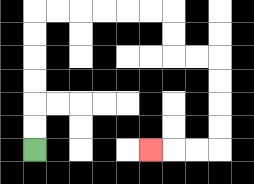{'start': '[1, 6]', 'end': '[6, 6]', 'path_directions': 'U,U,U,U,U,U,R,R,R,R,R,R,D,D,R,R,D,D,D,D,L,L,L', 'path_coordinates': '[[1, 6], [1, 5], [1, 4], [1, 3], [1, 2], [1, 1], [1, 0], [2, 0], [3, 0], [4, 0], [5, 0], [6, 0], [7, 0], [7, 1], [7, 2], [8, 2], [9, 2], [9, 3], [9, 4], [9, 5], [9, 6], [8, 6], [7, 6], [6, 6]]'}